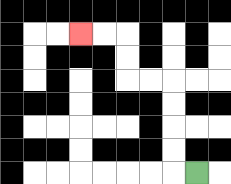{'start': '[8, 7]', 'end': '[3, 1]', 'path_directions': 'L,U,U,U,U,L,L,U,U,L,L', 'path_coordinates': '[[8, 7], [7, 7], [7, 6], [7, 5], [7, 4], [7, 3], [6, 3], [5, 3], [5, 2], [5, 1], [4, 1], [3, 1]]'}